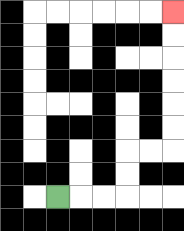{'start': '[2, 8]', 'end': '[7, 0]', 'path_directions': 'R,R,R,U,U,R,R,U,U,U,U,U,U', 'path_coordinates': '[[2, 8], [3, 8], [4, 8], [5, 8], [5, 7], [5, 6], [6, 6], [7, 6], [7, 5], [7, 4], [7, 3], [7, 2], [7, 1], [7, 0]]'}